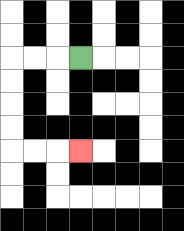{'start': '[3, 2]', 'end': '[3, 6]', 'path_directions': 'L,L,L,D,D,D,D,R,R,R', 'path_coordinates': '[[3, 2], [2, 2], [1, 2], [0, 2], [0, 3], [0, 4], [0, 5], [0, 6], [1, 6], [2, 6], [3, 6]]'}